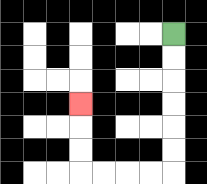{'start': '[7, 1]', 'end': '[3, 4]', 'path_directions': 'D,D,D,D,D,D,L,L,L,L,U,U,U', 'path_coordinates': '[[7, 1], [7, 2], [7, 3], [7, 4], [7, 5], [7, 6], [7, 7], [6, 7], [5, 7], [4, 7], [3, 7], [3, 6], [3, 5], [3, 4]]'}